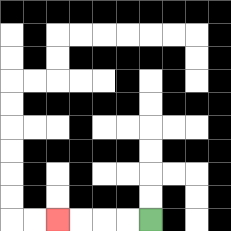{'start': '[6, 9]', 'end': '[2, 9]', 'path_directions': 'L,L,L,L', 'path_coordinates': '[[6, 9], [5, 9], [4, 9], [3, 9], [2, 9]]'}